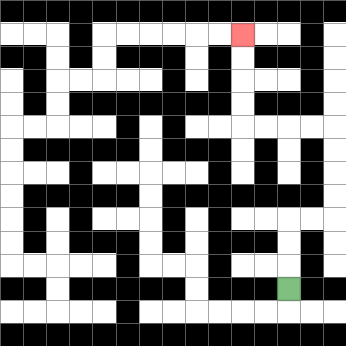{'start': '[12, 12]', 'end': '[10, 1]', 'path_directions': 'U,U,U,R,R,U,U,U,U,L,L,L,L,U,U,U,U', 'path_coordinates': '[[12, 12], [12, 11], [12, 10], [12, 9], [13, 9], [14, 9], [14, 8], [14, 7], [14, 6], [14, 5], [13, 5], [12, 5], [11, 5], [10, 5], [10, 4], [10, 3], [10, 2], [10, 1]]'}